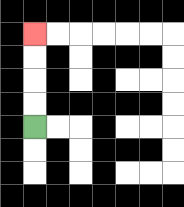{'start': '[1, 5]', 'end': '[1, 1]', 'path_directions': 'U,U,U,U', 'path_coordinates': '[[1, 5], [1, 4], [1, 3], [1, 2], [1, 1]]'}